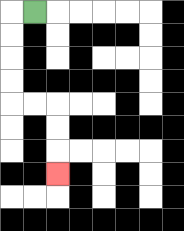{'start': '[1, 0]', 'end': '[2, 7]', 'path_directions': 'L,D,D,D,D,R,R,D,D,D', 'path_coordinates': '[[1, 0], [0, 0], [0, 1], [0, 2], [0, 3], [0, 4], [1, 4], [2, 4], [2, 5], [2, 6], [2, 7]]'}